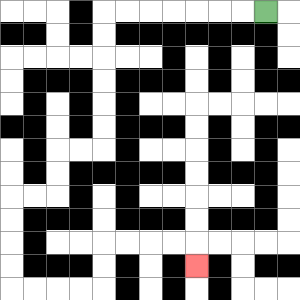{'start': '[11, 0]', 'end': '[8, 11]', 'path_directions': 'L,L,L,L,L,L,L,D,D,D,D,D,D,L,L,D,D,L,L,D,D,D,D,R,R,R,R,U,U,R,R,R,R,D', 'path_coordinates': '[[11, 0], [10, 0], [9, 0], [8, 0], [7, 0], [6, 0], [5, 0], [4, 0], [4, 1], [4, 2], [4, 3], [4, 4], [4, 5], [4, 6], [3, 6], [2, 6], [2, 7], [2, 8], [1, 8], [0, 8], [0, 9], [0, 10], [0, 11], [0, 12], [1, 12], [2, 12], [3, 12], [4, 12], [4, 11], [4, 10], [5, 10], [6, 10], [7, 10], [8, 10], [8, 11]]'}